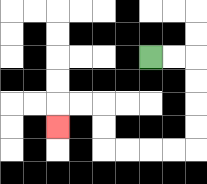{'start': '[6, 2]', 'end': '[2, 5]', 'path_directions': 'R,R,D,D,D,D,L,L,L,L,U,U,L,L,D', 'path_coordinates': '[[6, 2], [7, 2], [8, 2], [8, 3], [8, 4], [8, 5], [8, 6], [7, 6], [6, 6], [5, 6], [4, 6], [4, 5], [4, 4], [3, 4], [2, 4], [2, 5]]'}